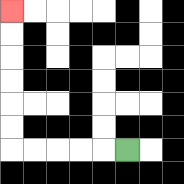{'start': '[5, 6]', 'end': '[0, 0]', 'path_directions': 'L,L,L,L,L,U,U,U,U,U,U', 'path_coordinates': '[[5, 6], [4, 6], [3, 6], [2, 6], [1, 6], [0, 6], [0, 5], [0, 4], [0, 3], [0, 2], [0, 1], [0, 0]]'}